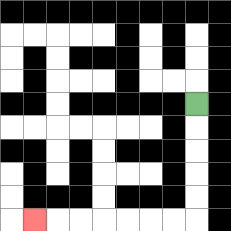{'start': '[8, 4]', 'end': '[1, 9]', 'path_directions': 'D,D,D,D,D,L,L,L,L,L,L,L', 'path_coordinates': '[[8, 4], [8, 5], [8, 6], [8, 7], [8, 8], [8, 9], [7, 9], [6, 9], [5, 9], [4, 9], [3, 9], [2, 9], [1, 9]]'}